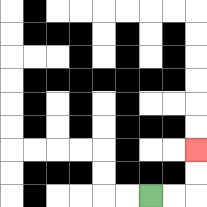{'start': '[6, 8]', 'end': '[8, 6]', 'path_directions': 'R,R,U,U', 'path_coordinates': '[[6, 8], [7, 8], [8, 8], [8, 7], [8, 6]]'}